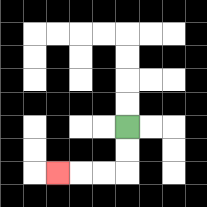{'start': '[5, 5]', 'end': '[2, 7]', 'path_directions': 'D,D,L,L,L', 'path_coordinates': '[[5, 5], [5, 6], [5, 7], [4, 7], [3, 7], [2, 7]]'}